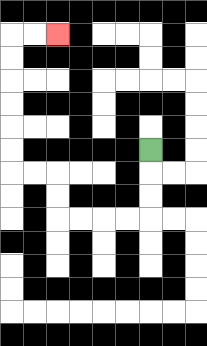{'start': '[6, 6]', 'end': '[2, 1]', 'path_directions': 'D,D,D,L,L,L,L,U,U,L,L,U,U,U,U,U,U,R,R', 'path_coordinates': '[[6, 6], [6, 7], [6, 8], [6, 9], [5, 9], [4, 9], [3, 9], [2, 9], [2, 8], [2, 7], [1, 7], [0, 7], [0, 6], [0, 5], [0, 4], [0, 3], [0, 2], [0, 1], [1, 1], [2, 1]]'}